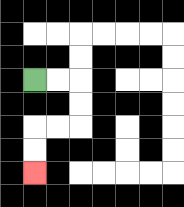{'start': '[1, 3]', 'end': '[1, 7]', 'path_directions': 'R,R,D,D,L,L,D,D', 'path_coordinates': '[[1, 3], [2, 3], [3, 3], [3, 4], [3, 5], [2, 5], [1, 5], [1, 6], [1, 7]]'}